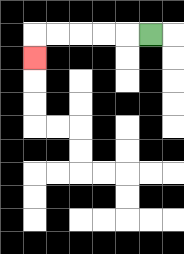{'start': '[6, 1]', 'end': '[1, 2]', 'path_directions': 'L,L,L,L,L,D', 'path_coordinates': '[[6, 1], [5, 1], [4, 1], [3, 1], [2, 1], [1, 1], [1, 2]]'}